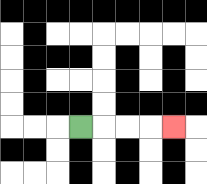{'start': '[3, 5]', 'end': '[7, 5]', 'path_directions': 'R,R,R,R', 'path_coordinates': '[[3, 5], [4, 5], [5, 5], [6, 5], [7, 5]]'}